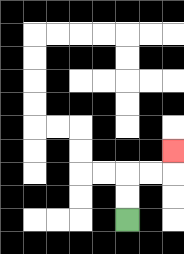{'start': '[5, 9]', 'end': '[7, 6]', 'path_directions': 'U,U,R,R,U', 'path_coordinates': '[[5, 9], [5, 8], [5, 7], [6, 7], [7, 7], [7, 6]]'}